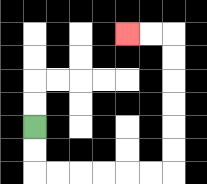{'start': '[1, 5]', 'end': '[5, 1]', 'path_directions': 'D,D,R,R,R,R,R,R,U,U,U,U,U,U,L,L', 'path_coordinates': '[[1, 5], [1, 6], [1, 7], [2, 7], [3, 7], [4, 7], [5, 7], [6, 7], [7, 7], [7, 6], [7, 5], [7, 4], [7, 3], [7, 2], [7, 1], [6, 1], [5, 1]]'}